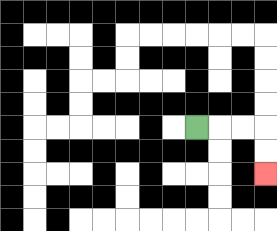{'start': '[8, 5]', 'end': '[11, 7]', 'path_directions': 'R,R,R,D,D', 'path_coordinates': '[[8, 5], [9, 5], [10, 5], [11, 5], [11, 6], [11, 7]]'}